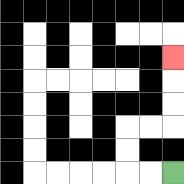{'start': '[7, 7]', 'end': '[7, 2]', 'path_directions': 'L,L,U,U,R,R,U,U,U', 'path_coordinates': '[[7, 7], [6, 7], [5, 7], [5, 6], [5, 5], [6, 5], [7, 5], [7, 4], [7, 3], [7, 2]]'}